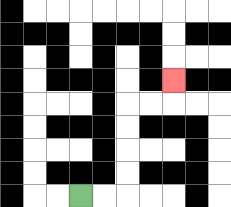{'start': '[3, 8]', 'end': '[7, 3]', 'path_directions': 'R,R,U,U,U,U,R,R,U', 'path_coordinates': '[[3, 8], [4, 8], [5, 8], [5, 7], [5, 6], [5, 5], [5, 4], [6, 4], [7, 4], [7, 3]]'}